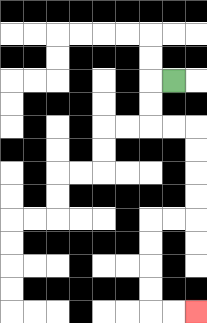{'start': '[7, 3]', 'end': '[8, 13]', 'path_directions': 'L,D,D,R,R,D,D,D,D,L,L,D,D,D,D,R,R', 'path_coordinates': '[[7, 3], [6, 3], [6, 4], [6, 5], [7, 5], [8, 5], [8, 6], [8, 7], [8, 8], [8, 9], [7, 9], [6, 9], [6, 10], [6, 11], [6, 12], [6, 13], [7, 13], [8, 13]]'}